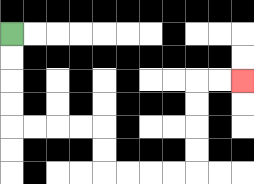{'start': '[0, 1]', 'end': '[10, 3]', 'path_directions': 'D,D,D,D,R,R,R,R,D,D,R,R,R,R,U,U,U,U,R,R', 'path_coordinates': '[[0, 1], [0, 2], [0, 3], [0, 4], [0, 5], [1, 5], [2, 5], [3, 5], [4, 5], [4, 6], [4, 7], [5, 7], [6, 7], [7, 7], [8, 7], [8, 6], [8, 5], [8, 4], [8, 3], [9, 3], [10, 3]]'}